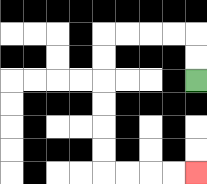{'start': '[8, 3]', 'end': '[8, 7]', 'path_directions': 'U,U,L,L,L,L,D,D,D,D,D,D,R,R,R,R', 'path_coordinates': '[[8, 3], [8, 2], [8, 1], [7, 1], [6, 1], [5, 1], [4, 1], [4, 2], [4, 3], [4, 4], [4, 5], [4, 6], [4, 7], [5, 7], [6, 7], [7, 7], [8, 7]]'}